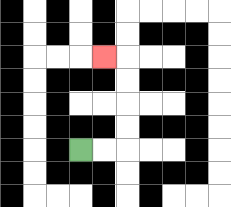{'start': '[3, 6]', 'end': '[4, 2]', 'path_directions': 'R,R,U,U,U,U,L', 'path_coordinates': '[[3, 6], [4, 6], [5, 6], [5, 5], [5, 4], [5, 3], [5, 2], [4, 2]]'}